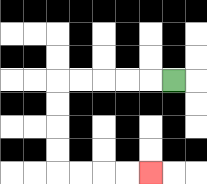{'start': '[7, 3]', 'end': '[6, 7]', 'path_directions': 'L,L,L,L,L,D,D,D,D,R,R,R,R', 'path_coordinates': '[[7, 3], [6, 3], [5, 3], [4, 3], [3, 3], [2, 3], [2, 4], [2, 5], [2, 6], [2, 7], [3, 7], [4, 7], [5, 7], [6, 7]]'}